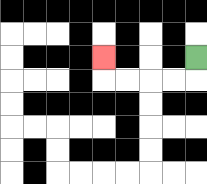{'start': '[8, 2]', 'end': '[4, 2]', 'path_directions': 'D,L,L,L,L,U', 'path_coordinates': '[[8, 2], [8, 3], [7, 3], [6, 3], [5, 3], [4, 3], [4, 2]]'}